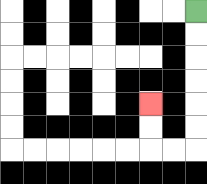{'start': '[8, 0]', 'end': '[6, 4]', 'path_directions': 'D,D,D,D,D,D,L,L,U,U', 'path_coordinates': '[[8, 0], [8, 1], [8, 2], [8, 3], [8, 4], [8, 5], [8, 6], [7, 6], [6, 6], [6, 5], [6, 4]]'}